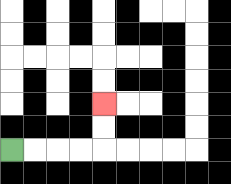{'start': '[0, 6]', 'end': '[4, 4]', 'path_directions': 'R,R,R,R,U,U', 'path_coordinates': '[[0, 6], [1, 6], [2, 6], [3, 6], [4, 6], [4, 5], [4, 4]]'}